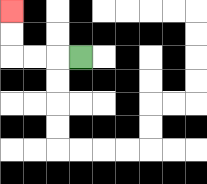{'start': '[3, 2]', 'end': '[0, 0]', 'path_directions': 'L,L,L,U,U', 'path_coordinates': '[[3, 2], [2, 2], [1, 2], [0, 2], [0, 1], [0, 0]]'}